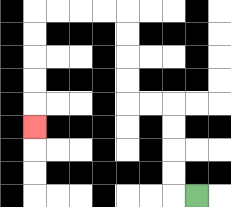{'start': '[8, 8]', 'end': '[1, 5]', 'path_directions': 'L,U,U,U,U,L,L,U,U,U,U,L,L,L,L,D,D,D,D,D', 'path_coordinates': '[[8, 8], [7, 8], [7, 7], [7, 6], [7, 5], [7, 4], [6, 4], [5, 4], [5, 3], [5, 2], [5, 1], [5, 0], [4, 0], [3, 0], [2, 0], [1, 0], [1, 1], [1, 2], [1, 3], [1, 4], [1, 5]]'}